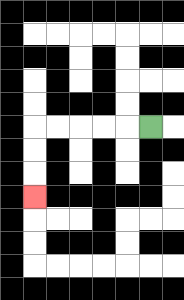{'start': '[6, 5]', 'end': '[1, 8]', 'path_directions': 'L,L,L,L,L,D,D,D', 'path_coordinates': '[[6, 5], [5, 5], [4, 5], [3, 5], [2, 5], [1, 5], [1, 6], [1, 7], [1, 8]]'}